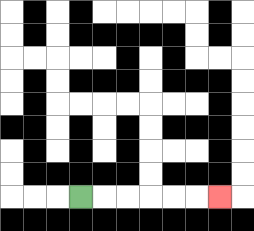{'start': '[3, 8]', 'end': '[9, 8]', 'path_directions': 'R,R,R,R,R,R', 'path_coordinates': '[[3, 8], [4, 8], [5, 8], [6, 8], [7, 8], [8, 8], [9, 8]]'}